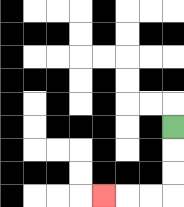{'start': '[7, 5]', 'end': '[4, 8]', 'path_directions': 'D,D,D,L,L,L', 'path_coordinates': '[[7, 5], [7, 6], [7, 7], [7, 8], [6, 8], [5, 8], [4, 8]]'}